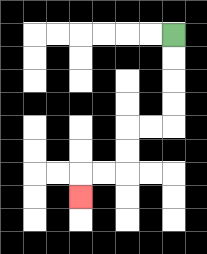{'start': '[7, 1]', 'end': '[3, 8]', 'path_directions': 'D,D,D,D,L,L,D,D,L,L,D', 'path_coordinates': '[[7, 1], [7, 2], [7, 3], [7, 4], [7, 5], [6, 5], [5, 5], [5, 6], [5, 7], [4, 7], [3, 7], [3, 8]]'}